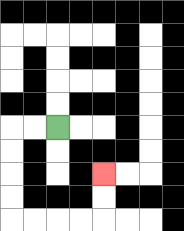{'start': '[2, 5]', 'end': '[4, 7]', 'path_directions': 'L,L,D,D,D,D,R,R,R,R,U,U', 'path_coordinates': '[[2, 5], [1, 5], [0, 5], [0, 6], [0, 7], [0, 8], [0, 9], [1, 9], [2, 9], [3, 9], [4, 9], [4, 8], [4, 7]]'}